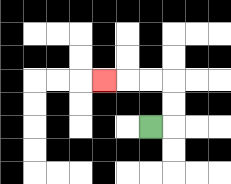{'start': '[6, 5]', 'end': '[4, 3]', 'path_directions': 'R,U,U,L,L,L', 'path_coordinates': '[[6, 5], [7, 5], [7, 4], [7, 3], [6, 3], [5, 3], [4, 3]]'}